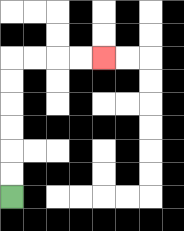{'start': '[0, 8]', 'end': '[4, 2]', 'path_directions': 'U,U,U,U,U,U,R,R,R,R', 'path_coordinates': '[[0, 8], [0, 7], [0, 6], [0, 5], [0, 4], [0, 3], [0, 2], [1, 2], [2, 2], [3, 2], [4, 2]]'}